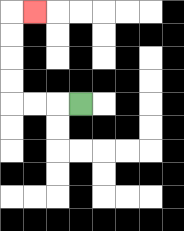{'start': '[3, 4]', 'end': '[1, 0]', 'path_directions': 'L,L,L,U,U,U,U,R', 'path_coordinates': '[[3, 4], [2, 4], [1, 4], [0, 4], [0, 3], [0, 2], [0, 1], [0, 0], [1, 0]]'}